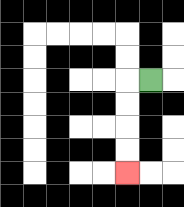{'start': '[6, 3]', 'end': '[5, 7]', 'path_directions': 'L,D,D,D,D', 'path_coordinates': '[[6, 3], [5, 3], [5, 4], [5, 5], [5, 6], [5, 7]]'}